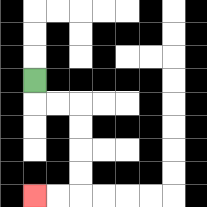{'start': '[1, 3]', 'end': '[1, 8]', 'path_directions': 'D,R,R,D,D,D,D,L,L', 'path_coordinates': '[[1, 3], [1, 4], [2, 4], [3, 4], [3, 5], [3, 6], [3, 7], [3, 8], [2, 8], [1, 8]]'}